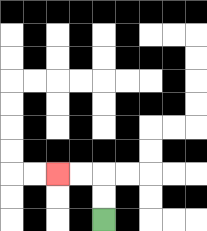{'start': '[4, 9]', 'end': '[2, 7]', 'path_directions': 'U,U,L,L', 'path_coordinates': '[[4, 9], [4, 8], [4, 7], [3, 7], [2, 7]]'}